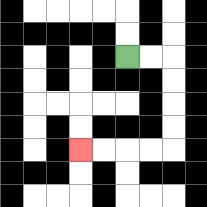{'start': '[5, 2]', 'end': '[3, 6]', 'path_directions': 'R,R,D,D,D,D,L,L,L,L', 'path_coordinates': '[[5, 2], [6, 2], [7, 2], [7, 3], [7, 4], [7, 5], [7, 6], [6, 6], [5, 6], [4, 6], [3, 6]]'}